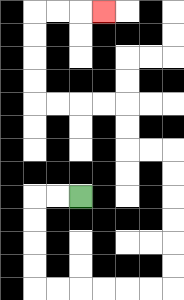{'start': '[3, 8]', 'end': '[4, 0]', 'path_directions': 'L,L,D,D,D,D,R,R,R,R,R,R,U,U,U,U,U,U,L,L,U,U,L,L,L,L,U,U,U,U,R,R,R', 'path_coordinates': '[[3, 8], [2, 8], [1, 8], [1, 9], [1, 10], [1, 11], [1, 12], [2, 12], [3, 12], [4, 12], [5, 12], [6, 12], [7, 12], [7, 11], [7, 10], [7, 9], [7, 8], [7, 7], [7, 6], [6, 6], [5, 6], [5, 5], [5, 4], [4, 4], [3, 4], [2, 4], [1, 4], [1, 3], [1, 2], [1, 1], [1, 0], [2, 0], [3, 0], [4, 0]]'}